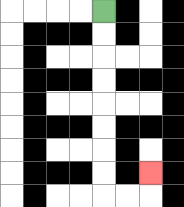{'start': '[4, 0]', 'end': '[6, 7]', 'path_directions': 'D,D,D,D,D,D,D,D,R,R,U', 'path_coordinates': '[[4, 0], [4, 1], [4, 2], [4, 3], [4, 4], [4, 5], [4, 6], [4, 7], [4, 8], [5, 8], [6, 8], [6, 7]]'}